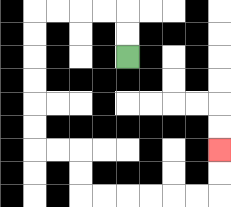{'start': '[5, 2]', 'end': '[9, 6]', 'path_directions': 'U,U,L,L,L,L,D,D,D,D,D,D,R,R,D,D,R,R,R,R,R,R,U,U', 'path_coordinates': '[[5, 2], [5, 1], [5, 0], [4, 0], [3, 0], [2, 0], [1, 0], [1, 1], [1, 2], [1, 3], [1, 4], [1, 5], [1, 6], [2, 6], [3, 6], [3, 7], [3, 8], [4, 8], [5, 8], [6, 8], [7, 8], [8, 8], [9, 8], [9, 7], [9, 6]]'}